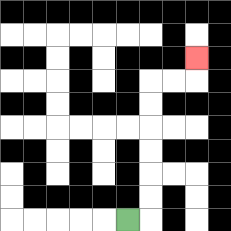{'start': '[5, 9]', 'end': '[8, 2]', 'path_directions': 'R,U,U,U,U,U,U,R,R,U', 'path_coordinates': '[[5, 9], [6, 9], [6, 8], [6, 7], [6, 6], [6, 5], [6, 4], [6, 3], [7, 3], [8, 3], [8, 2]]'}